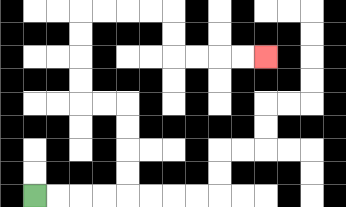{'start': '[1, 8]', 'end': '[11, 2]', 'path_directions': 'R,R,R,R,U,U,U,U,L,L,U,U,U,U,R,R,R,R,D,D,R,R,R,R', 'path_coordinates': '[[1, 8], [2, 8], [3, 8], [4, 8], [5, 8], [5, 7], [5, 6], [5, 5], [5, 4], [4, 4], [3, 4], [3, 3], [3, 2], [3, 1], [3, 0], [4, 0], [5, 0], [6, 0], [7, 0], [7, 1], [7, 2], [8, 2], [9, 2], [10, 2], [11, 2]]'}